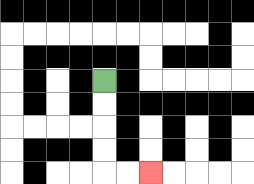{'start': '[4, 3]', 'end': '[6, 7]', 'path_directions': 'D,D,D,D,R,R', 'path_coordinates': '[[4, 3], [4, 4], [4, 5], [4, 6], [4, 7], [5, 7], [6, 7]]'}